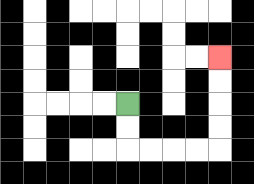{'start': '[5, 4]', 'end': '[9, 2]', 'path_directions': 'D,D,R,R,R,R,U,U,U,U', 'path_coordinates': '[[5, 4], [5, 5], [5, 6], [6, 6], [7, 6], [8, 6], [9, 6], [9, 5], [9, 4], [9, 3], [9, 2]]'}